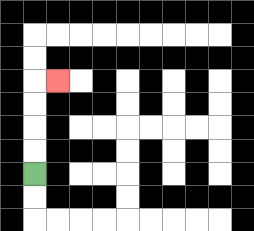{'start': '[1, 7]', 'end': '[2, 3]', 'path_directions': 'U,U,U,U,R', 'path_coordinates': '[[1, 7], [1, 6], [1, 5], [1, 4], [1, 3], [2, 3]]'}